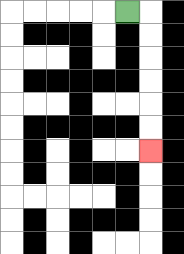{'start': '[5, 0]', 'end': '[6, 6]', 'path_directions': 'R,D,D,D,D,D,D', 'path_coordinates': '[[5, 0], [6, 0], [6, 1], [6, 2], [6, 3], [6, 4], [6, 5], [6, 6]]'}